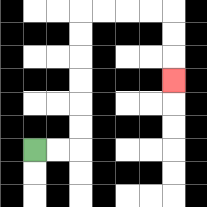{'start': '[1, 6]', 'end': '[7, 3]', 'path_directions': 'R,R,U,U,U,U,U,U,R,R,R,R,D,D,D', 'path_coordinates': '[[1, 6], [2, 6], [3, 6], [3, 5], [3, 4], [3, 3], [3, 2], [3, 1], [3, 0], [4, 0], [5, 0], [6, 0], [7, 0], [7, 1], [7, 2], [7, 3]]'}